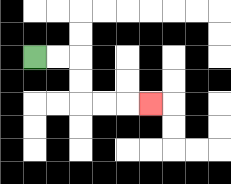{'start': '[1, 2]', 'end': '[6, 4]', 'path_directions': 'R,R,D,D,R,R,R', 'path_coordinates': '[[1, 2], [2, 2], [3, 2], [3, 3], [3, 4], [4, 4], [5, 4], [6, 4]]'}